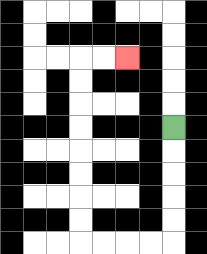{'start': '[7, 5]', 'end': '[5, 2]', 'path_directions': 'D,D,D,D,D,L,L,L,L,U,U,U,U,U,U,U,U,R,R', 'path_coordinates': '[[7, 5], [7, 6], [7, 7], [7, 8], [7, 9], [7, 10], [6, 10], [5, 10], [4, 10], [3, 10], [3, 9], [3, 8], [3, 7], [3, 6], [3, 5], [3, 4], [3, 3], [3, 2], [4, 2], [5, 2]]'}